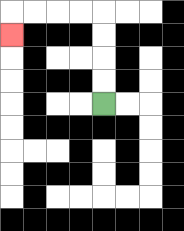{'start': '[4, 4]', 'end': '[0, 1]', 'path_directions': 'U,U,U,U,L,L,L,L,D', 'path_coordinates': '[[4, 4], [4, 3], [4, 2], [4, 1], [4, 0], [3, 0], [2, 0], [1, 0], [0, 0], [0, 1]]'}